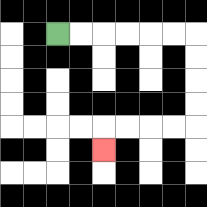{'start': '[2, 1]', 'end': '[4, 6]', 'path_directions': 'R,R,R,R,R,R,D,D,D,D,L,L,L,L,D', 'path_coordinates': '[[2, 1], [3, 1], [4, 1], [5, 1], [6, 1], [7, 1], [8, 1], [8, 2], [8, 3], [8, 4], [8, 5], [7, 5], [6, 5], [5, 5], [4, 5], [4, 6]]'}